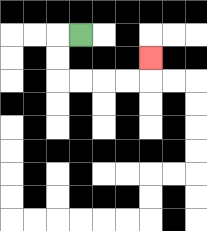{'start': '[3, 1]', 'end': '[6, 2]', 'path_directions': 'L,D,D,R,R,R,R,U', 'path_coordinates': '[[3, 1], [2, 1], [2, 2], [2, 3], [3, 3], [4, 3], [5, 3], [6, 3], [6, 2]]'}